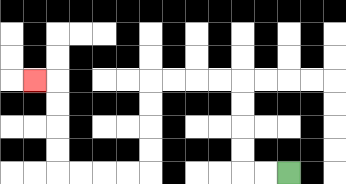{'start': '[12, 7]', 'end': '[1, 3]', 'path_directions': 'L,L,U,U,U,U,L,L,L,L,D,D,D,D,L,L,L,L,U,U,U,U,L', 'path_coordinates': '[[12, 7], [11, 7], [10, 7], [10, 6], [10, 5], [10, 4], [10, 3], [9, 3], [8, 3], [7, 3], [6, 3], [6, 4], [6, 5], [6, 6], [6, 7], [5, 7], [4, 7], [3, 7], [2, 7], [2, 6], [2, 5], [2, 4], [2, 3], [1, 3]]'}